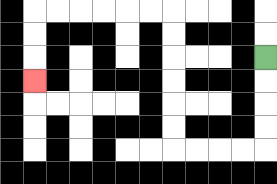{'start': '[11, 2]', 'end': '[1, 3]', 'path_directions': 'D,D,D,D,L,L,L,L,U,U,U,U,U,U,L,L,L,L,L,L,D,D,D', 'path_coordinates': '[[11, 2], [11, 3], [11, 4], [11, 5], [11, 6], [10, 6], [9, 6], [8, 6], [7, 6], [7, 5], [7, 4], [7, 3], [7, 2], [7, 1], [7, 0], [6, 0], [5, 0], [4, 0], [3, 0], [2, 0], [1, 0], [1, 1], [1, 2], [1, 3]]'}